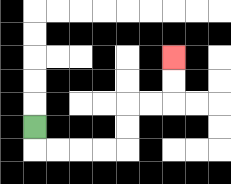{'start': '[1, 5]', 'end': '[7, 2]', 'path_directions': 'D,R,R,R,R,U,U,R,R,U,U', 'path_coordinates': '[[1, 5], [1, 6], [2, 6], [3, 6], [4, 6], [5, 6], [5, 5], [5, 4], [6, 4], [7, 4], [7, 3], [7, 2]]'}